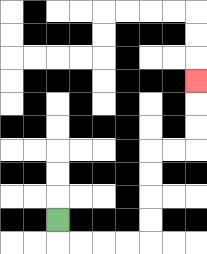{'start': '[2, 9]', 'end': '[8, 3]', 'path_directions': 'D,R,R,R,R,U,U,U,U,R,R,U,U,U', 'path_coordinates': '[[2, 9], [2, 10], [3, 10], [4, 10], [5, 10], [6, 10], [6, 9], [6, 8], [6, 7], [6, 6], [7, 6], [8, 6], [8, 5], [8, 4], [8, 3]]'}